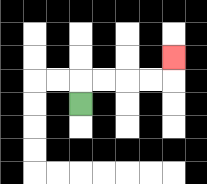{'start': '[3, 4]', 'end': '[7, 2]', 'path_directions': 'U,R,R,R,R,U', 'path_coordinates': '[[3, 4], [3, 3], [4, 3], [5, 3], [6, 3], [7, 3], [7, 2]]'}